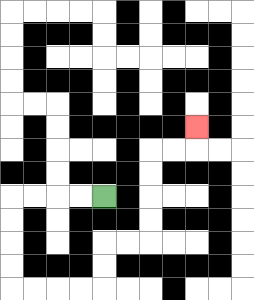{'start': '[4, 8]', 'end': '[8, 5]', 'path_directions': 'L,L,L,L,D,D,D,D,R,R,R,R,U,U,R,R,U,U,U,U,R,R,U', 'path_coordinates': '[[4, 8], [3, 8], [2, 8], [1, 8], [0, 8], [0, 9], [0, 10], [0, 11], [0, 12], [1, 12], [2, 12], [3, 12], [4, 12], [4, 11], [4, 10], [5, 10], [6, 10], [6, 9], [6, 8], [6, 7], [6, 6], [7, 6], [8, 6], [8, 5]]'}